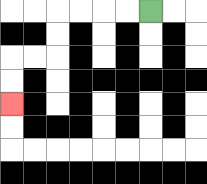{'start': '[6, 0]', 'end': '[0, 4]', 'path_directions': 'L,L,L,L,D,D,L,L,D,D', 'path_coordinates': '[[6, 0], [5, 0], [4, 0], [3, 0], [2, 0], [2, 1], [2, 2], [1, 2], [0, 2], [0, 3], [0, 4]]'}